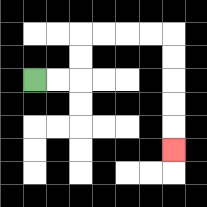{'start': '[1, 3]', 'end': '[7, 6]', 'path_directions': 'R,R,U,U,R,R,R,R,D,D,D,D,D', 'path_coordinates': '[[1, 3], [2, 3], [3, 3], [3, 2], [3, 1], [4, 1], [5, 1], [6, 1], [7, 1], [7, 2], [7, 3], [7, 4], [7, 5], [7, 6]]'}